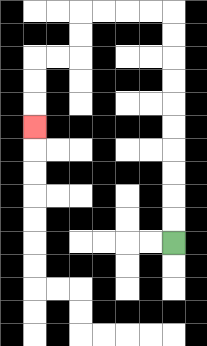{'start': '[7, 10]', 'end': '[1, 5]', 'path_directions': 'U,U,U,U,U,U,U,U,U,U,L,L,L,L,D,D,L,L,D,D,D', 'path_coordinates': '[[7, 10], [7, 9], [7, 8], [7, 7], [7, 6], [7, 5], [7, 4], [7, 3], [7, 2], [7, 1], [7, 0], [6, 0], [5, 0], [4, 0], [3, 0], [3, 1], [3, 2], [2, 2], [1, 2], [1, 3], [1, 4], [1, 5]]'}